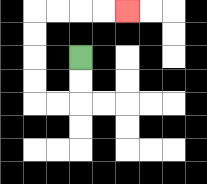{'start': '[3, 2]', 'end': '[5, 0]', 'path_directions': 'D,D,L,L,U,U,U,U,R,R,R,R', 'path_coordinates': '[[3, 2], [3, 3], [3, 4], [2, 4], [1, 4], [1, 3], [1, 2], [1, 1], [1, 0], [2, 0], [3, 0], [4, 0], [5, 0]]'}